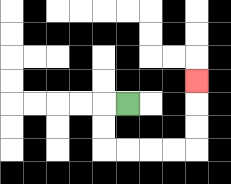{'start': '[5, 4]', 'end': '[8, 3]', 'path_directions': 'L,D,D,R,R,R,R,U,U,U', 'path_coordinates': '[[5, 4], [4, 4], [4, 5], [4, 6], [5, 6], [6, 6], [7, 6], [8, 6], [8, 5], [8, 4], [8, 3]]'}